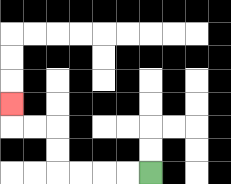{'start': '[6, 7]', 'end': '[0, 4]', 'path_directions': 'L,L,L,L,U,U,L,L,U', 'path_coordinates': '[[6, 7], [5, 7], [4, 7], [3, 7], [2, 7], [2, 6], [2, 5], [1, 5], [0, 5], [0, 4]]'}